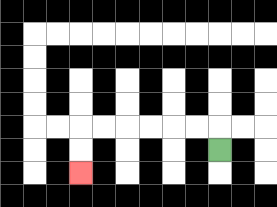{'start': '[9, 6]', 'end': '[3, 7]', 'path_directions': 'U,L,L,L,L,L,L,D,D', 'path_coordinates': '[[9, 6], [9, 5], [8, 5], [7, 5], [6, 5], [5, 5], [4, 5], [3, 5], [3, 6], [3, 7]]'}